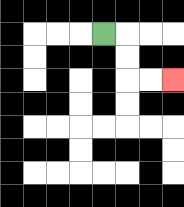{'start': '[4, 1]', 'end': '[7, 3]', 'path_directions': 'R,D,D,R,R', 'path_coordinates': '[[4, 1], [5, 1], [5, 2], [5, 3], [6, 3], [7, 3]]'}